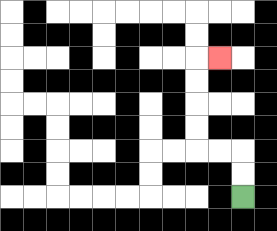{'start': '[10, 8]', 'end': '[9, 2]', 'path_directions': 'U,U,L,L,U,U,U,U,R', 'path_coordinates': '[[10, 8], [10, 7], [10, 6], [9, 6], [8, 6], [8, 5], [8, 4], [8, 3], [8, 2], [9, 2]]'}